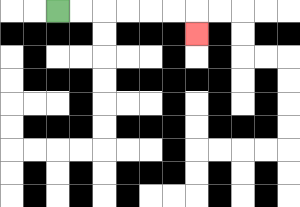{'start': '[2, 0]', 'end': '[8, 1]', 'path_directions': 'R,R,R,R,R,R,D', 'path_coordinates': '[[2, 0], [3, 0], [4, 0], [5, 0], [6, 0], [7, 0], [8, 0], [8, 1]]'}